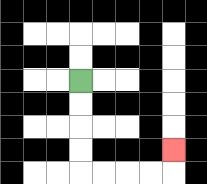{'start': '[3, 3]', 'end': '[7, 6]', 'path_directions': 'D,D,D,D,R,R,R,R,U', 'path_coordinates': '[[3, 3], [3, 4], [3, 5], [3, 6], [3, 7], [4, 7], [5, 7], [6, 7], [7, 7], [7, 6]]'}